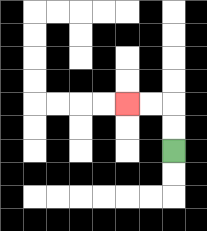{'start': '[7, 6]', 'end': '[5, 4]', 'path_directions': 'U,U,L,L', 'path_coordinates': '[[7, 6], [7, 5], [7, 4], [6, 4], [5, 4]]'}